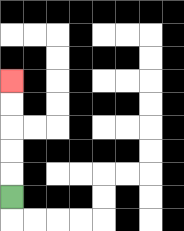{'start': '[0, 8]', 'end': '[0, 3]', 'path_directions': 'U,U,U,U,U', 'path_coordinates': '[[0, 8], [0, 7], [0, 6], [0, 5], [0, 4], [0, 3]]'}